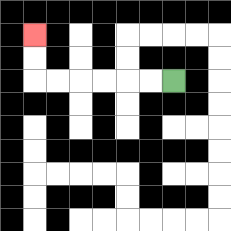{'start': '[7, 3]', 'end': '[1, 1]', 'path_directions': 'L,L,L,L,L,L,U,U', 'path_coordinates': '[[7, 3], [6, 3], [5, 3], [4, 3], [3, 3], [2, 3], [1, 3], [1, 2], [1, 1]]'}